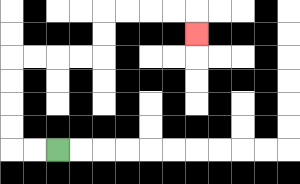{'start': '[2, 6]', 'end': '[8, 1]', 'path_directions': 'L,L,U,U,U,U,R,R,R,R,U,U,R,R,R,R,D', 'path_coordinates': '[[2, 6], [1, 6], [0, 6], [0, 5], [0, 4], [0, 3], [0, 2], [1, 2], [2, 2], [3, 2], [4, 2], [4, 1], [4, 0], [5, 0], [6, 0], [7, 0], [8, 0], [8, 1]]'}